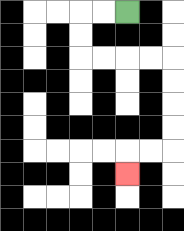{'start': '[5, 0]', 'end': '[5, 7]', 'path_directions': 'L,L,D,D,R,R,R,R,D,D,D,D,L,L,D', 'path_coordinates': '[[5, 0], [4, 0], [3, 0], [3, 1], [3, 2], [4, 2], [5, 2], [6, 2], [7, 2], [7, 3], [7, 4], [7, 5], [7, 6], [6, 6], [5, 6], [5, 7]]'}